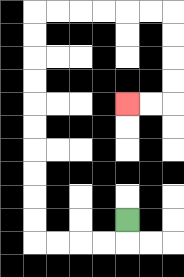{'start': '[5, 9]', 'end': '[5, 4]', 'path_directions': 'D,L,L,L,L,U,U,U,U,U,U,U,U,U,U,R,R,R,R,R,R,D,D,D,D,L,L', 'path_coordinates': '[[5, 9], [5, 10], [4, 10], [3, 10], [2, 10], [1, 10], [1, 9], [1, 8], [1, 7], [1, 6], [1, 5], [1, 4], [1, 3], [1, 2], [1, 1], [1, 0], [2, 0], [3, 0], [4, 0], [5, 0], [6, 0], [7, 0], [7, 1], [7, 2], [7, 3], [7, 4], [6, 4], [5, 4]]'}